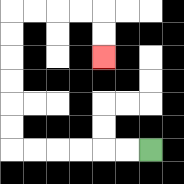{'start': '[6, 6]', 'end': '[4, 2]', 'path_directions': 'L,L,L,L,L,L,U,U,U,U,U,U,R,R,R,R,D,D', 'path_coordinates': '[[6, 6], [5, 6], [4, 6], [3, 6], [2, 6], [1, 6], [0, 6], [0, 5], [0, 4], [0, 3], [0, 2], [0, 1], [0, 0], [1, 0], [2, 0], [3, 0], [4, 0], [4, 1], [4, 2]]'}